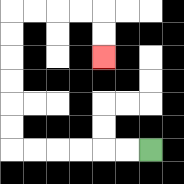{'start': '[6, 6]', 'end': '[4, 2]', 'path_directions': 'L,L,L,L,L,L,U,U,U,U,U,U,R,R,R,R,D,D', 'path_coordinates': '[[6, 6], [5, 6], [4, 6], [3, 6], [2, 6], [1, 6], [0, 6], [0, 5], [0, 4], [0, 3], [0, 2], [0, 1], [0, 0], [1, 0], [2, 0], [3, 0], [4, 0], [4, 1], [4, 2]]'}